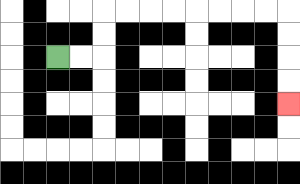{'start': '[2, 2]', 'end': '[12, 4]', 'path_directions': 'R,R,U,U,R,R,R,R,R,R,R,R,D,D,D,D', 'path_coordinates': '[[2, 2], [3, 2], [4, 2], [4, 1], [4, 0], [5, 0], [6, 0], [7, 0], [8, 0], [9, 0], [10, 0], [11, 0], [12, 0], [12, 1], [12, 2], [12, 3], [12, 4]]'}